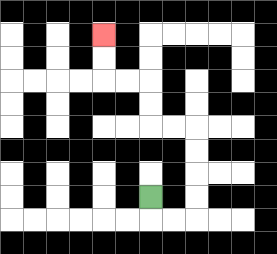{'start': '[6, 8]', 'end': '[4, 1]', 'path_directions': 'D,R,R,U,U,U,U,L,L,U,U,L,L,U,U', 'path_coordinates': '[[6, 8], [6, 9], [7, 9], [8, 9], [8, 8], [8, 7], [8, 6], [8, 5], [7, 5], [6, 5], [6, 4], [6, 3], [5, 3], [4, 3], [4, 2], [4, 1]]'}